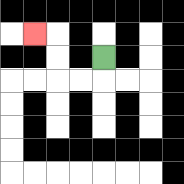{'start': '[4, 2]', 'end': '[1, 1]', 'path_directions': 'D,L,L,U,U,L', 'path_coordinates': '[[4, 2], [4, 3], [3, 3], [2, 3], [2, 2], [2, 1], [1, 1]]'}